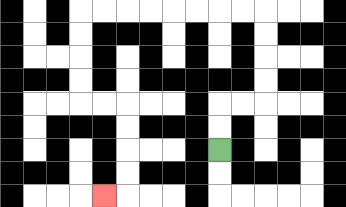{'start': '[9, 6]', 'end': '[4, 8]', 'path_directions': 'U,U,R,R,U,U,U,U,L,L,L,L,L,L,L,L,D,D,D,D,R,R,D,D,D,D,L', 'path_coordinates': '[[9, 6], [9, 5], [9, 4], [10, 4], [11, 4], [11, 3], [11, 2], [11, 1], [11, 0], [10, 0], [9, 0], [8, 0], [7, 0], [6, 0], [5, 0], [4, 0], [3, 0], [3, 1], [3, 2], [3, 3], [3, 4], [4, 4], [5, 4], [5, 5], [5, 6], [5, 7], [5, 8], [4, 8]]'}